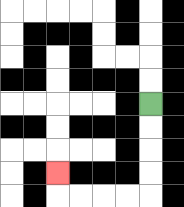{'start': '[6, 4]', 'end': '[2, 7]', 'path_directions': 'D,D,D,D,L,L,L,L,U', 'path_coordinates': '[[6, 4], [6, 5], [6, 6], [6, 7], [6, 8], [5, 8], [4, 8], [3, 8], [2, 8], [2, 7]]'}